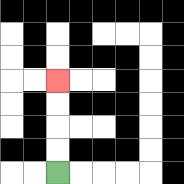{'start': '[2, 7]', 'end': '[2, 3]', 'path_directions': 'U,U,U,U', 'path_coordinates': '[[2, 7], [2, 6], [2, 5], [2, 4], [2, 3]]'}